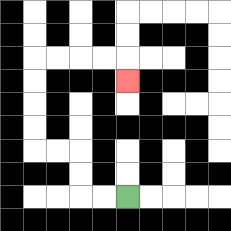{'start': '[5, 8]', 'end': '[5, 3]', 'path_directions': 'L,L,U,U,L,L,U,U,U,U,R,R,R,R,D', 'path_coordinates': '[[5, 8], [4, 8], [3, 8], [3, 7], [3, 6], [2, 6], [1, 6], [1, 5], [1, 4], [1, 3], [1, 2], [2, 2], [3, 2], [4, 2], [5, 2], [5, 3]]'}